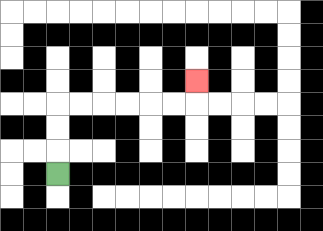{'start': '[2, 7]', 'end': '[8, 3]', 'path_directions': 'U,U,U,R,R,R,R,R,R,U', 'path_coordinates': '[[2, 7], [2, 6], [2, 5], [2, 4], [3, 4], [4, 4], [5, 4], [6, 4], [7, 4], [8, 4], [8, 3]]'}